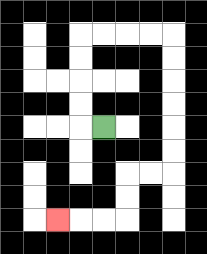{'start': '[4, 5]', 'end': '[2, 9]', 'path_directions': 'L,U,U,U,U,R,R,R,R,D,D,D,D,D,D,L,L,D,D,L,L,L', 'path_coordinates': '[[4, 5], [3, 5], [3, 4], [3, 3], [3, 2], [3, 1], [4, 1], [5, 1], [6, 1], [7, 1], [7, 2], [7, 3], [7, 4], [7, 5], [7, 6], [7, 7], [6, 7], [5, 7], [5, 8], [5, 9], [4, 9], [3, 9], [2, 9]]'}